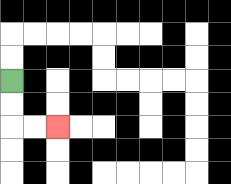{'start': '[0, 3]', 'end': '[2, 5]', 'path_directions': 'D,D,R,R', 'path_coordinates': '[[0, 3], [0, 4], [0, 5], [1, 5], [2, 5]]'}